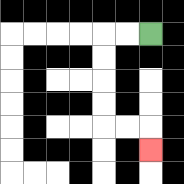{'start': '[6, 1]', 'end': '[6, 6]', 'path_directions': 'L,L,D,D,D,D,R,R,D', 'path_coordinates': '[[6, 1], [5, 1], [4, 1], [4, 2], [4, 3], [4, 4], [4, 5], [5, 5], [6, 5], [6, 6]]'}